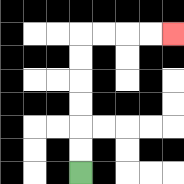{'start': '[3, 7]', 'end': '[7, 1]', 'path_directions': 'U,U,U,U,U,U,R,R,R,R', 'path_coordinates': '[[3, 7], [3, 6], [3, 5], [3, 4], [3, 3], [3, 2], [3, 1], [4, 1], [5, 1], [6, 1], [7, 1]]'}